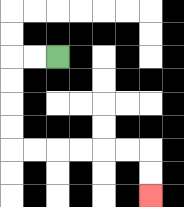{'start': '[2, 2]', 'end': '[6, 8]', 'path_directions': 'L,L,D,D,D,D,R,R,R,R,R,R,D,D', 'path_coordinates': '[[2, 2], [1, 2], [0, 2], [0, 3], [0, 4], [0, 5], [0, 6], [1, 6], [2, 6], [3, 6], [4, 6], [5, 6], [6, 6], [6, 7], [6, 8]]'}